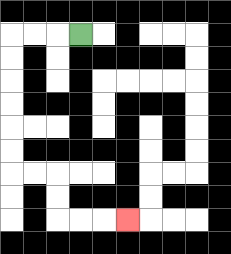{'start': '[3, 1]', 'end': '[5, 9]', 'path_directions': 'L,L,L,D,D,D,D,D,D,R,R,D,D,R,R,R', 'path_coordinates': '[[3, 1], [2, 1], [1, 1], [0, 1], [0, 2], [0, 3], [0, 4], [0, 5], [0, 6], [0, 7], [1, 7], [2, 7], [2, 8], [2, 9], [3, 9], [4, 9], [5, 9]]'}